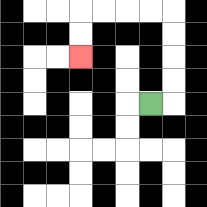{'start': '[6, 4]', 'end': '[3, 2]', 'path_directions': 'R,U,U,U,U,L,L,L,L,D,D', 'path_coordinates': '[[6, 4], [7, 4], [7, 3], [7, 2], [7, 1], [7, 0], [6, 0], [5, 0], [4, 0], [3, 0], [3, 1], [3, 2]]'}